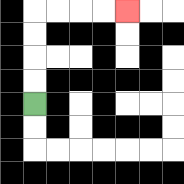{'start': '[1, 4]', 'end': '[5, 0]', 'path_directions': 'U,U,U,U,R,R,R,R', 'path_coordinates': '[[1, 4], [1, 3], [1, 2], [1, 1], [1, 0], [2, 0], [3, 0], [4, 0], [5, 0]]'}